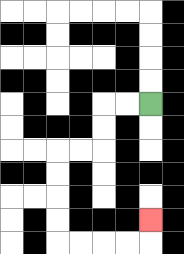{'start': '[6, 4]', 'end': '[6, 9]', 'path_directions': 'L,L,D,D,L,L,D,D,D,D,R,R,R,R,U', 'path_coordinates': '[[6, 4], [5, 4], [4, 4], [4, 5], [4, 6], [3, 6], [2, 6], [2, 7], [2, 8], [2, 9], [2, 10], [3, 10], [4, 10], [5, 10], [6, 10], [6, 9]]'}